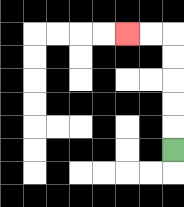{'start': '[7, 6]', 'end': '[5, 1]', 'path_directions': 'U,U,U,U,U,L,L', 'path_coordinates': '[[7, 6], [7, 5], [7, 4], [7, 3], [7, 2], [7, 1], [6, 1], [5, 1]]'}